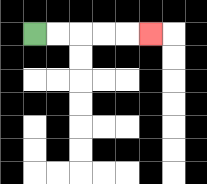{'start': '[1, 1]', 'end': '[6, 1]', 'path_directions': 'R,R,R,R,R', 'path_coordinates': '[[1, 1], [2, 1], [3, 1], [4, 1], [5, 1], [6, 1]]'}